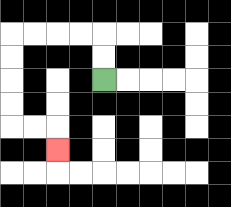{'start': '[4, 3]', 'end': '[2, 6]', 'path_directions': 'U,U,L,L,L,L,D,D,D,D,R,R,D', 'path_coordinates': '[[4, 3], [4, 2], [4, 1], [3, 1], [2, 1], [1, 1], [0, 1], [0, 2], [0, 3], [0, 4], [0, 5], [1, 5], [2, 5], [2, 6]]'}